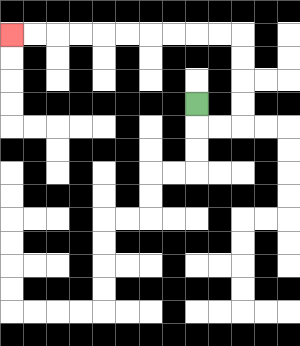{'start': '[8, 4]', 'end': '[0, 1]', 'path_directions': 'D,R,R,U,U,U,U,L,L,L,L,L,L,L,L,L,L', 'path_coordinates': '[[8, 4], [8, 5], [9, 5], [10, 5], [10, 4], [10, 3], [10, 2], [10, 1], [9, 1], [8, 1], [7, 1], [6, 1], [5, 1], [4, 1], [3, 1], [2, 1], [1, 1], [0, 1]]'}